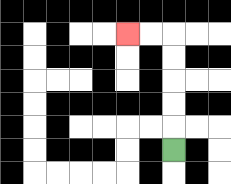{'start': '[7, 6]', 'end': '[5, 1]', 'path_directions': 'U,U,U,U,U,L,L', 'path_coordinates': '[[7, 6], [7, 5], [7, 4], [7, 3], [7, 2], [7, 1], [6, 1], [5, 1]]'}